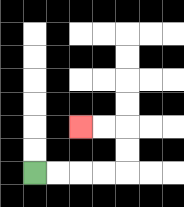{'start': '[1, 7]', 'end': '[3, 5]', 'path_directions': 'R,R,R,R,U,U,L,L', 'path_coordinates': '[[1, 7], [2, 7], [3, 7], [4, 7], [5, 7], [5, 6], [5, 5], [4, 5], [3, 5]]'}